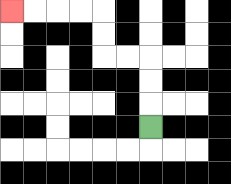{'start': '[6, 5]', 'end': '[0, 0]', 'path_directions': 'U,U,U,L,L,U,U,L,L,L,L', 'path_coordinates': '[[6, 5], [6, 4], [6, 3], [6, 2], [5, 2], [4, 2], [4, 1], [4, 0], [3, 0], [2, 0], [1, 0], [0, 0]]'}